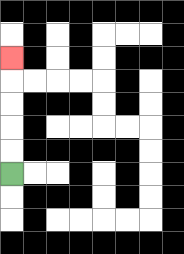{'start': '[0, 7]', 'end': '[0, 2]', 'path_directions': 'U,U,U,U,U', 'path_coordinates': '[[0, 7], [0, 6], [0, 5], [0, 4], [0, 3], [0, 2]]'}